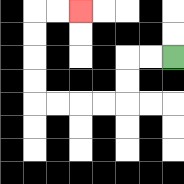{'start': '[7, 2]', 'end': '[3, 0]', 'path_directions': 'L,L,D,D,L,L,L,L,U,U,U,U,R,R', 'path_coordinates': '[[7, 2], [6, 2], [5, 2], [5, 3], [5, 4], [4, 4], [3, 4], [2, 4], [1, 4], [1, 3], [1, 2], [1, 1], [1, 0], [2, 0], [3, 0]]'}